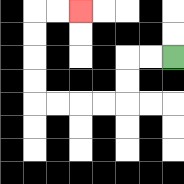{'start': '[7, 2]', 'end': '[3, 0]', 'path_directions': 'L,L,D,D,L,L,L,L,U,U,U,U,R,R', 'path_coordinates': '[[7, 2], [6, 2], [5, 2], [5, 3], [5, 4], [4, 4], [3, 4], [2, 4], [1, 4], [1, 3], [1, 2], [1, 1], [1, 0], [2, 0], [3, 0]]'}